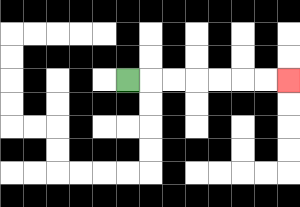{'start': '[5, 3]', 'end': '[12, 3]', 'path_directions': 'R,R,R,R,R,R,R', 'path_coordinates': '[[5, 3], [6, 3], [7, 3], [8, 3], [9, 3], [10, 3], [11, 3], [12, 3]]'}